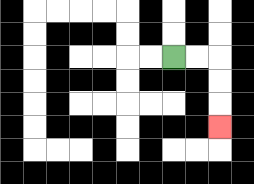{'start': '[7, 2]', 'end': '[9, 5]', 'path_directions': 'R,R,D,D,D', 'path_coordinates': '[[7, 2], [8, 2], [9, 2], [9, 3], [9, 4], [9, 5]]'}